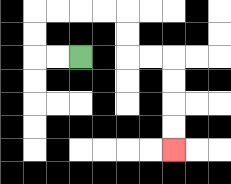{'start': '[3, 2]', 'end': '[7, 6]', 'path_directions': 'L,L,U,U,R,R,R,R,D,D,R,R,D,D,D,D', 'path_coordinates': '[[3, 2], [2, 2], [1, 2], [1, 1], [1, 0], [2, 0], [3, 0], [4, 0], [5, 0], [5, 1], [5, 2], [6, 2], [7, 2], [7, 3], [7, 4], [7, 5], [7, 6]]'}